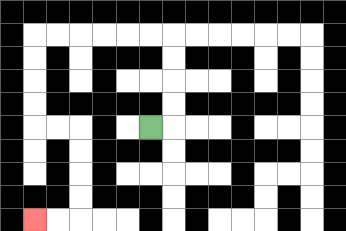{'start': '[6, 5]', 'end': '[1, 9]', 'path_directions': 'R,U,U,U,U,L,L,L,L,L,L,D,D,D,D,R,R,D,D,D,D,L,L', 'path_coordinates': '[[6, 5], [7, 5], [7, 4], [7, 3], [7, 2], [7, 1], [6, 1], [5, 1], [4, 1], [3, 1], [2, 1], [1, 1], [1, 2], [1, 3], [1, 4], [1, 5], [2, 5], [3, 5], [3, 6], [3, 7], [3, 8], [3, 9], [2, 9], [1, 9]]'}